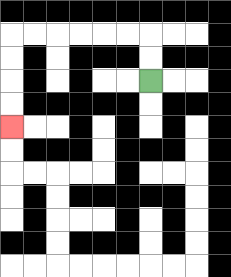{'start': '[6, 3]', 'end': '[0, 5]', 'path_directions': 'U,U,L,L,L,L,L,L,D,D,D,D', 'path_coordinates': '[[6, 3], [6, 2], [6, 1], [5, 1], [4, 1], [3, 1], [2, 1], [1, 1], [0, 1], [0, 2], [0, 3], [0, 4], [0, 5]]'}